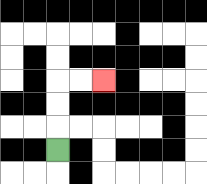{'start': '[2, 6]', 'end': '[4, 3]', 'path_directions': 'U,U,U,R,R', 'path_coordinates': '[[2, 6], [2, 5], [2, 4], [2, 3], [3, 3], [4, 3]]'}